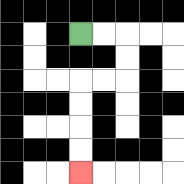{'start': '[3, 1]', 'end': '[3, 7]', 'path_directions': 'R,R,D,D,L,L,D,D,D,D', 'path_coordinates': '[[3, 1], [4, 1], [5, 1], [5, 2], [5, 3], [4, 3], [3, 3], [3, 4], [3, 5], [3, 6], [3, 7]]'}